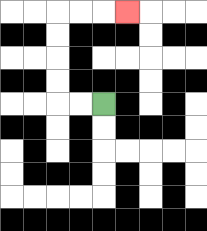{'start': '[4, 4]', 'end': '[5, 0]', 'path_directions': 'L,L,U,U,U,U,R,R,R', 'path_coordinates': '[[4, 4], [3, 4], [2, 4], [2, 3], [2, 2], [2, 1], [2, 0], [3, 0], [4, 0], [5, 0]]'}